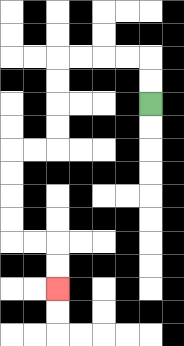{'start': '[6, 4]', 'end': '[2, 12]', 'path_directions': 'U,U,L,L,L,L,D,D,D,D,L,L,D,D,D,D,R,R,D,D', 'path_coordinates': '[[6, 4], [6, 3], [6, 2], [5, 2], [4, 2], [3, 2], [2, 2], [2, 3], [2, 4], [2, 5], [2, 6], [1, 6], [0, 6], [0, 7], [0, 8], [0, 9], [0, 10], [1, 10], [2, 10], [2, 11], [2, 12]]'}